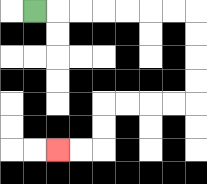{'start': '[1, 0]', 'end': '[2, 6]', 'path_directions': 'R,R,R,R,R,R,R,D,D,D,D,L,L,L,L,D,D,L,L', 'path_coordinates': '[[1, 0], [2, 0], [3, 0], [4, 0], [5, 0], [6, 0], [7, 0], [8, 0], [8, 1], [8, 2], [8, 3], [8, 4], [7, 4], [6, 4], [5, 4], [4, 4], [4, 5], [4, 6], [3, 6], [2, 6]]'}